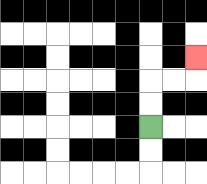{'start': '[6, 5]', 'end': '[8, 2]', 'path_directions': 'U,U,R,R,U', 'path_coordinates': '[[6, 5], [6, 4], [6, 3], [7, 3], [8, 3], [8, 2]]'}